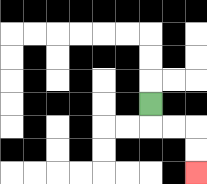{'start': '[6, 4]', 'end': '[8, 7]', 'path_directions': 'D,R,R,D,D', 'path_coordinates': '[[6, 4], [6, 5], [7, 5], [8, 5], [8, 6], [8, 7]]'}